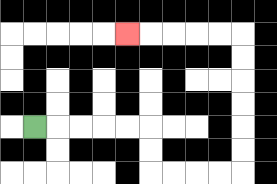{'start': '[1, 5]', 'end': '[5, 1]', 'path_directions': 'R,R,R,R,R,D,D,R,R,R,R,U,U,U,U,U,U,L,L,L,L,L', 'path_coordinates': '[[1, 5], [2, 5], [3, 5], [4, 5], [5, 5], [6, 5], [6, 6], [6, 7], [7, 7], [8, 7], [9, 7], [10, 7], [10, 6], [10, 5], [10, 4], [10, 3], [10, 2], [10, 1], [9, 1], [8, 1], [7, 1], [6, 1], [5, 1]]'}